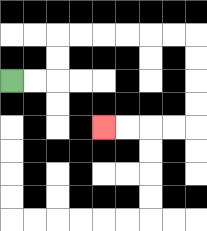{'start': '[0, 3]', 'end': '[4, 5]', 'path_directions': 'R,R,U,U,R,R,R,R,R,R,D,D,D,D,L,L,L,L', 'path_coordinates': '[[0, 3], [1, 3], [2, 3], [2, 2], [2, 1], [3, 1], [4, 1], [5, 1], [6, 1], [7, 1], [8, 1], [8, 2], [8, 3], [8, 4], [8, 5], [7, 5], [6, 5], [5, 5], [4, 5]]'}